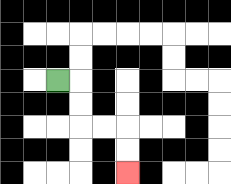{'start': '[2, 3]', 'end': '[5, 7]', 'path_directions': 'R,D,D,R,R,D,D', 'path_coordinates': '[[2, 3], [3, 3], [3, 4], [3, 5], [4, 5], [5, 5], [5, 6], [5, 7]]'}